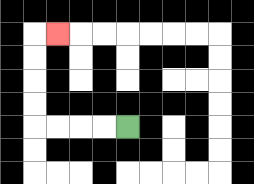{'start': '[5, 5]', 'end': '[2, 1]', 'path_directions': 'L,L,L,L,U,U,U,U,R', 'path_coordinates': '[[5, 5], [4, 5], [3, 5], [2, 5], [1, 5], [1, 4], [1, 3], [1, 2], [1, 1], [2, 1]]'}